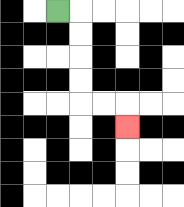{'start': '[2, 0]', 'end': '[5, 5]', 'path_directions': 'R,D,D,D,D,R,R,D', 'path_coordinates': '[[2, 0], [3, 0], [3, 1], [3, 2], [3, 3], [3, 4], [4, 4], [5, 4], [5, 5]]'}